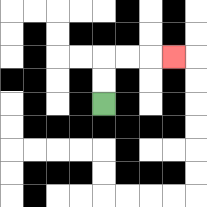{'start': '[4, 4]', 'end': '[7, 2]', 'path_directions': 'U,U,R,R,R', 'path_coordinates': '[[4, 4], [4, 3], [4, 2], [5, 2], [6, 2], [7, 2]]'}